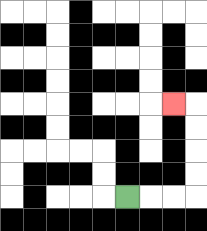{'start': '[5, 8]', 'end': '[7, 4]', 'path_directions': 'R,R,R,U,U,U,U,L', 'path_coordinates': '[[5, 8], [6, 8], [7, 8], [8, 8], [8, 7], [8, 6], [8, 5], [8, 4], [7, 4]]'}